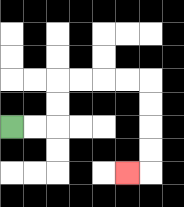{'start': '[0, 5]', 'end': '[5, 7]', 'path_directions': 'R,R,U,U,R,R,R,R,D,D,D,D,L', 'path_coordinates': '[[0, 5], [1, 5], [2, 5], [2, 4], [2, 3], [3, 3], [4, 3], [5, 3], [6, 3], [6, 4], [6, 5], [6, 6], [6, 7], [5, 7]]'}